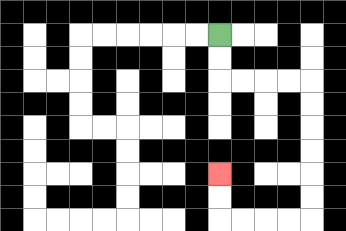{'start': '[9, 1]', 'end': '[9, 7]', 'path_directions': 'D,D,R,R,R,R,D,D,D,D,D,D,L,L,L,L,U,U', 'path_coordinates': '[[9, 1], [9, 2], [9, 3], [10, 3], [11, 3], [12, 3], [13, 3], [13, 4], [13, 5], [13, 6], [13, 7], [13, 8], [13, 9], [12, 9], [11, 9], [10, 9], [9, 9], [9, 8], [9, 7]]'}